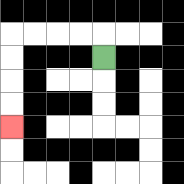{'start': '[4, 2]', 'end': '[0, 5]', 'path_directions': 'U,L,L,L,L,D,D,D,D', 'path_coordinates': '[[4, 2], [4, 1], [3, 1], [2, 1], [1, 1], [0, 1], [0, 2], [0, 3], [0, 4], [0, 5]]'}